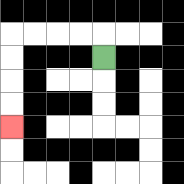{'start': '[4, 2]', 'end': '[0, 5]', 'path_directions': 'U,L,L,L,L,D,D,D,D', 'path_coordinates': '[[4, 2], [4, 1], [3, 1], [2, 1], [1, 1], [0, 1], [0, 2], [0, 3], [0, 4], [0, 5]]'}